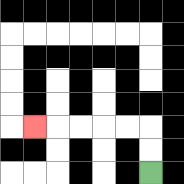{'start': '[6, 7]', 'end': '[1, 5]', 'path_directions': 'U,U,L,L,L,L,L', 'path_coordinates': '[[6, 7], [6, 6], [6, 5], [5, 5], [4, 5], [3, 5], [2, 5], [1, 5]]'}